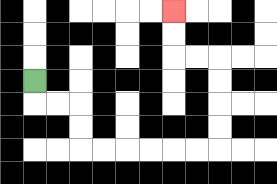{'start': '[1, 3]', 'end': '[7, 0]', 'path_directions': 'D,R,R,D,D,R,R,R,R,R,R,U,U,U,U,L,L,U,U', 'path_coordinates': '[[1, 3], [1, 4], [2, 4], [3, 4], [3, 5], [3, 6], [4, 6], [5, 6], [6, 6], [7, 6], [8, 6], [9, 6], [9, 5], [9, 4], [9, 3], [9, 2], [8, 2], [7, 2], [7, 1], [7, 0]]'}